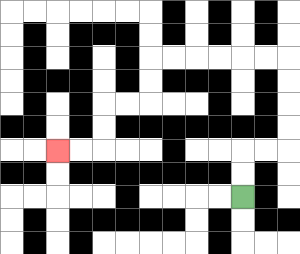{'start': '[10, 8]', 'end': '[2, 6]', 'path_directions': 'U,U,R,R,U,U,U,U,L,L,L,L,L,L,D,D,L,L,D,D,L,L', 'path_coordinates': '[[10, 8], [10, 7], [10, 6], [11, 6], [12, 6], [12, 5], [12, 4], [12, 3], [12, 2], [11, 2], [10, 2], [9, 2], [8, 2], [7, 2], [6, 2], [6, 3], [6, 4], [5, 4], [4, 4], [4, 5], [4, 6], [3, 6], [2, 6]]'}